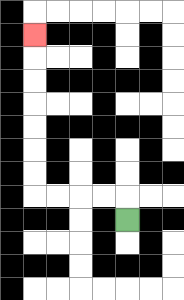{'start': '[5, 9]', 'end': '[1, 1]', 'path_directions': 'U,L,L,L,L,U,U,U,U,U,U,U', 'path_coordinates': '[[5, 9], [5, 8], [4, 8], [3, 8], [2, 8], [1, 8], [1, 7], [1, 6], [1, 5], [1, 4], [1, 3], [1, 2], [1, 1]]'}